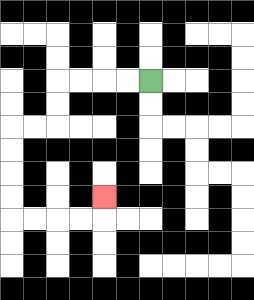{'start': '[6, 3]', 'end': '[4, 8]', 'path_directions': 'L,L,L,L,D,D,L,L,D,D,D,D,R,R,R,R,U', 'path_coordinates': '[[6, 3], [5, 3], [4, 3], [3, 3], [2, 3], [2, 4], [2, 5], [1, 5], [0, 5], [0, 6], [0, 7], [0, 8], [0, 9], [1, 9], [2, 9], [3, 9], [4, 9], [4, 8]]'}